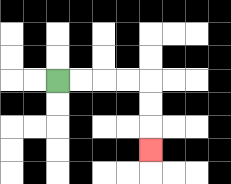{'start': '[2, 3]', 'end': '[6, 6]', 'path_directions': 'R,R,R,R,D,D,D', 'path_coordinates': '[[2, 3], [3, 3], [4, 3], [5, 3], [6, 3], [6, 4], [6, 5], [6, 6]]'}